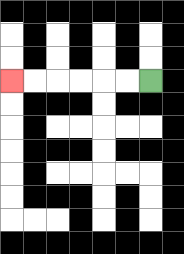{'start': '[6, 3]', 'end': '[0, 3]', 'path_directions': 'L,L,L,L,L,L', 'path_coordinates': '[[6, 3], [5, 3], [4, 3], [3, 3], [2, 3], [1, 3], [0, 3]]'}